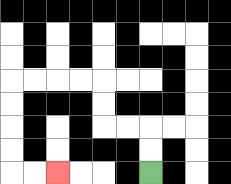{'start': '[6, 7]', 'end': '[2, 7]', 'path_directions': 'U,U,L,L,U,U,L,L,L,L,D,D,D,D,R,R', 'path_coordinates': '[[6, 7], [6, 6], [6, 5], [5, 5], [4, 5], [4, 4], [4, 3], [3, 3], [2, 3], [1, 3], [0, 3], [0, 4], [0, 5], [0, 6], [0, 7], [1, 7], [2, 7]]'}